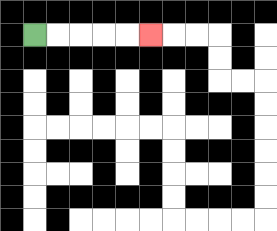{'start': '[1, 1]', 'end': '[6, 1]', 'path_directions': 'R,R,R,R,R', 'path_coordinates': '[[1, 1], [2, 1], [3, 1], [4, 1], [5, 1], [6, 1]]'}